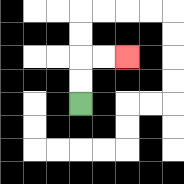{'start': '[3, 4]', 'end': '[5, 2]', 'path_directions': 'U,U,R,R', 'path_coordinates': '[[3, 4], [3, 3], [3, 2], [4, 2], [5, 2]]'}